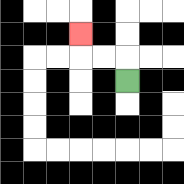{'start': '[5, 3]', 'end': '[3, 1]', 'path_directions': 'U,L,L,U', 'path_coordinates': '[[5, 3], [5, 2], [4, 2], [3, 2], [3, 1]]'}